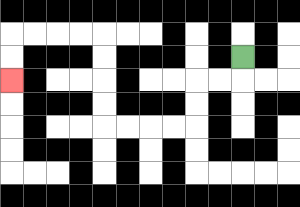{'start': '[10, 2]', 'end': '[0, 3]', 'path_directions': 'D,L,L,D,D,L,L,L,L,U,U,U,U,L,L,L,L,D,D', 'path_coordinates': '[[10, 2], [10, 3], [9, 3], [8, 3], [8, 4], [8, 5], [7, 5], [6, 5], [5, 5], [4, 5], [4, 4], [4, 3], [4, 2], [4, 1], [3, 1], [2, 1], [1, 1], [0, 1], [0, 2], [0, 3]]'}